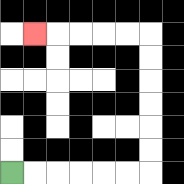{'start': '[0, 7]', 'end': '[1, 1]', 'path_directions': 'R,R,R,R,R,R,U,U,U,U,U,U,L,L,L,L,L', 'path_coordinates': '[[0, 7], [1, 7], [2, 7], [3, 7], [4, 7], [5, 7], [6, 7], [6, 6], [6, 5], [6, 4], [6, 3], [6, 2], [6, 1], [5, 1], [4, 1], [3, 1], [2, 1], [1, 1]]'}